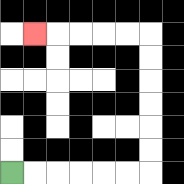{'start': '[0, 7]', 'end': '[1, 1]', 'path_directions': 'R,R,R,R,R,R,U,U,U,U,U,U,L,L,L,L,L', 'path_coordinates': '[[0, 7], [1, 7], [2, 7], [3, 7], [4, 7], [5, 7], [6, 7], [6, 6], [6, 5], [6, 4], [6, 3], [6, 2], [6, 1], [5, 1], [4, 1], [3, 1], [2, 1], [1, 1]]'}